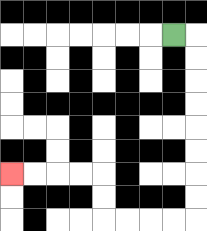{'start': '[7, 1]', 'end': '[0, 7]', 'path_directions': 'R,D,D,D,D,D,D,D,D,L,L,L,L,U,U,L,L,L,L', 'path_coordinates': '[[7, 1], [8, 1], [8, 2], [8, 3], [8, 4], [8, 5], [8, 6], [8, 7], [8, 8], [8, 9], [7, 9], [6, 9], [5, 9], [4, 9], [4, 8], [4, 7], [3, 7], [2, 7], [1, 7], [0, 7]]'}